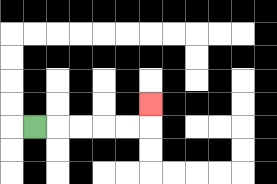{'start': '[1, 5]', 'end': '[6, 4]', 'path_directions': 'R,R,R,R,R,U', 'path_coordinates': '[[1, 5], [2, 5], [3, 5], [4, 5], [5, 5], [6, 5], [6, 4]]'}